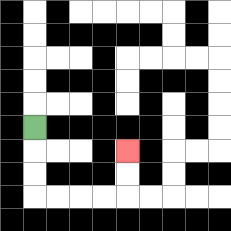{'start': '[1, 5]', 'end': '[5, 6]', 'path_directions': 'D,D,D,R,R,R,R,U,U', 'path_coordinates': '[[1, 5], [1, 6], [1, 7], [1, 8], [2, 8], [3, 8], [4, 8], [5, 8], [5, 7], [5, 6]]'}